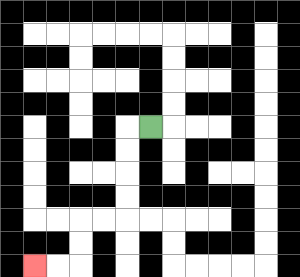{'start': '[6, 5]', 'end': '[1, 11]', 'path_directions': 'L,D,D,D,D,L,L,D,D,L,L', 'path_coordinates': '[[6, 5], [5, 5], [5, 6], [5, 7], [5, 8], [5, 9], [4, 9], [3, 9], [3, 10], [3, 11], [2, 11], [1, 11]]'}